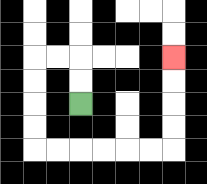{'start': '[3, 4]', 'end': '[7, 2]', 'path_directions': 'U,U,L,L,D,D,D,D,R,R,R,R,R,R,U,U,U,U', 'path_coordinates': '[[3, 4], [3, 3], [3, 2], [2, 2], [1, 2], [1, 3], [1, 4], [1, 5], [1, 6], [2, 6], [3, 6], [4, 6], [5, 6], [6, 6], [7, 6], [7, 5], [7, 4], [7, 3], [7, 2]]'}